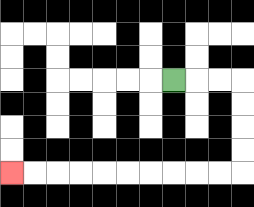{'start': '[7, 3]', 'end': '[0, 7]', 'path_directions': 'R,R,R,D,D,D,D,L,L,L,L,L,L,L,L,L,L', 'path_coordinates': '[[7, 3], [8, 3], [9, 3], [10, 3], [10, 4], [10, 5], [10, 6], [10, 7], [9, 7], [8, 7], [7, 7], [6, 7], [5, 7], [4, 7], [3, 7], [2, 7], [1, 7], [0, 7]]'}